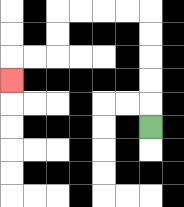{'start': '[6, 5]', 'end': '[0, 3]', 'path_directions': 'U,U,U,U,U,L,L,L,L,D,D,L,L,D', 'path_coordinates': '[[6, 5], [6, 4], [6, 3], [6, 2], [6, 1], [6, 0], [5, 0], [4, 0], [3, 0], [2, 0], [2, 1], [2, 2], [1, 2], [0, 2], [0, 3]]'}